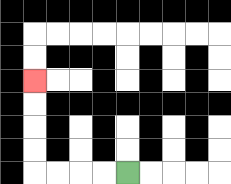{'start': '[5, 7]', 'end': '[1, 3]', 'path_directions': 'L,L,L,L,U,U,U,U', 'path_coordinates': '[[5, 7], [4, 7], [3, 7], [2, 7], [1, 7], [1, 6], [1, 5], [1, 4], [1, 3]]'}